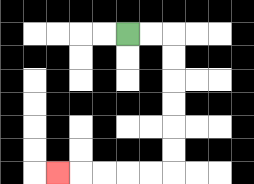{'start': '[5, 1]', 'end': '[2, 7]', 'path_directions': 'R,R,D,D,D,D,D,D,L,L,L,L,L', 'path_coordinates': '[[5, 1], [6, 1], [7, 1], [7, 2], [7, 3], [7, 4], [7, 5], [7, 6], [7, 7], [6, 7], [5, 7], [4, 7], [3, 7], [2, 7]]'}